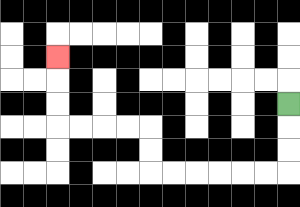{'start': '[12, 4]', 'end': '[2, 2]', 'path_directions': 'D,D,D,L,L,L,L,L,L,U,U,L,L,L,L,U,U,U', 'path_coordinates': '[[12, 4], [12, 5], [12, 6], [12, 7], [11, 7], [10, 7], [9, 7], [8, 7], [7, 7], [6, 7], [6, 6], [6, 5], [5, 5], [4, 5], [3, 5], [2, 5], [2, 4], [2, 3], [2, 2]]'}